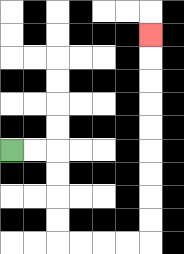{'start': '[0, 6]', 'end': '[6, 1]', 'path_directions': 'R,R,D,D,D,D,R,R,R,R,U,U,U,U,U,U,U,U,U', 'path_coordinates': '[[0, 6], [1, 6], [2, 6], [2, 7], [2, 8], [2, 9], [2, 10], [3, 10], [4, 10], [5, 10], [6, 10], [6, 9], [6, 8], [6, 7], [6, 6], [6, 5], [6, 4], [6, 3], [6, 2], [6, 1]]'}